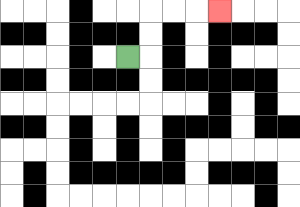{'start': '[5, 2]', 'end': '[9, 0]', 'path_directions': 'R,U,U,R,R,R', 'path_coordinates': '[[5, 2], [6, 2], [6, 1], [6, 0], [7, 0], [8, 0], [9, 0]]'}